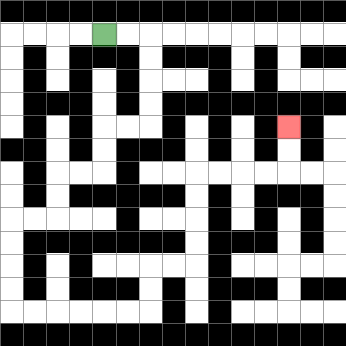{'start': '[4, 1]', 'end': '[12, 5]', 'path_directions': 'R,R,D,D,D,D,L,L,D,D,L,L,D,D,L,L,D,D,D,D,R,R,R,R,R,R,U,U,R,R,U,U,U,U,R,R,R,R,U,U', 'path_coordinates': '[[4, 1], [5, 1], [6, 1], [6, 2], [6, 3], [6, 4], [6, 5], [5, 5], [4, 5], [4, 6], [4, 7], [3, 7], [2, 7], [2, 8], [2, 9], [1, 9], [0, 9], [0, 10], [0, 11], [0, 12], [0, 13], [1, 13], [2, 13], [3, 13], [4, 13], [5, 13], [6, 13], [6, 12], [6, 11], [7, 11], [8, 11], [8, 10], [8, 9], [8, 8], [8, 7], [9, 7], [10, 7], [11, 7], [12, 7], [12, 6], [12, 5]]'}